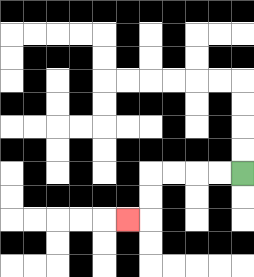{'start': '[10, 7]', 'end': '[5, 9]', 'path_directions': 'L,L,L,L,D,D,L', 'path_coordinates': '[[10, 7], [9, 7], [8, 7], [7, 7], [6, 7], [6, 8], [6, 9], [5, 9]]'}